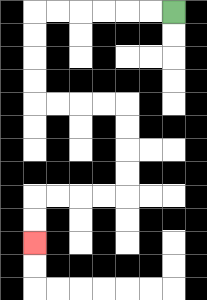{'start': '[7, 0]', 'end': '[1, 10]', 'path_directions': 'L,L,L,L,L,L,D,D,D,D,R,R,R,R,D,D,D,D,L,L,L,L,D,D', 'path_coordinates': '[[7, 0], [6, 0], [5, 0], [4, 0], [3, 0], [2, 0], [1, 0], [1, 1], [1, 2], [1, 3], [1, 4], [2, 4], [3, 4], [4, 4], [5, 4], [5, 5], [5, 6], [5, 7], [5, 8], [4, 8], [3, 8], [2, 8], [1, 8], [1, 9], [1, 10]]'}